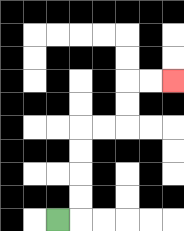{'start': '[2, 9]', 'end': '[7, 3]', 'path_directions': 'R,U,U,U,U,R,R,U,U,R,R', 'path_coordinates': '[[2, 9], [3, 9], [3, 8], [3, 7], [3, 6], [3, 5], [4, 5], [5, 5], [5, 4], [5, 3], [6, 3], [7, 3]]'}